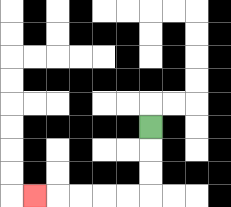{'start': '[6, 5]', 'end': '[1, 8]', 'path_directions': 'D,D,D,L,L,L,L,L', 'path_coordinates': '[[6, 5], [6, 6], [6, 7], [6, 8], [5, 8], [4, 8], [3, 8], [2, 8], [1, 8]]'}